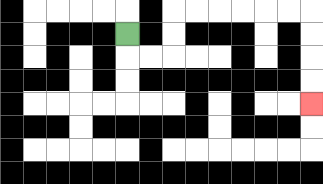{'start': '[5, 1]', 'end': '[13, 4]', 'path_directions': 'D,R,R,U,U,R,R,R,R,R,R,D,D,D,D', 'path_coordinates': '[[5, 1], [5, 2], [6, 2], [7, 2], [7, 1], [7, 0], [8, 0], [9, 0], [10, 0], [11, 0], [12, 0], [13, 0], [13, 1], [13, 2], [13, 3], [13, 4]]'}